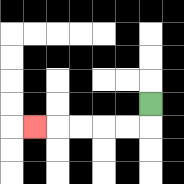{'start': '[6, 4]', 'end': '[1, 5]', 'path_directions': 'D,L,L,L,L,L', 'path_coordinates': '[[6, 4], [6, 5], [5, 5], [4, 5], [3, 5], [2, 5], [1, 5]]'}